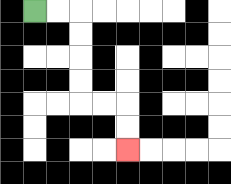{'start': '[1, 0]', 'end': '[5, 6]', 'path_directions': 'R,R,D,D,D,D,R,R,D,D', 'path_coordinates': '[[1, 0], [2, 0], [3, 0], [3, 1], [3, 2], [3, 3], [3, 4], [4, 4], [5, 4], [5, 5], [5, 6]]'}